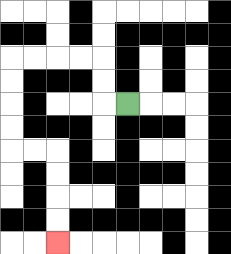{'start': '[5, 4]', 'end': '[2, 10]', 'path_directions': 'L,U,U,L,L,L,L,D,D,D,D,R,R,D,D,D,D', 'path_coordinates': '[[5, 4], [4, 4], [4, 3], [4, 2], [3, 2], [2, 2], [1, 2], [0, 2], [0, 3], [0, 4], [0, 5], [0, 6], [1, 6], [2, 6], [2, 7], [2, 8], [2, 9], [2, 10]]'}